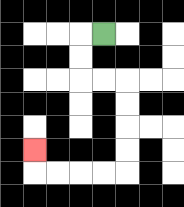{'start': '[4, 1]', 'end': '[1, 6]', 'path_directions': 'L,D,D,R,R,D,D,D,D,L,L,L,L,U', 'path_coordinates': '[[4, 1], [3, 1], [3, 2], [3, 3], [4, 3], [5, 3], [5, 4], [5, 5], [5, 6], [5, 7], [4, 7], [3, 7], [2, 7], [1, 7], [1, 6]]'}